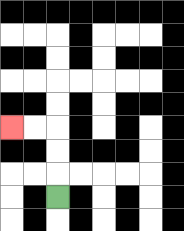{'start': '[2, 8]', 'end': '[0, 5]', 'path_directions': 'U,U,U,L,L', 'path_coordinates': '[[2, 8], [2, 7], [2, 6], [2, 5], [1, 5], [0, 5]]'}